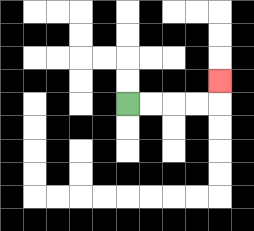{'start': '[5, 4]', 'end': '[9, 3]', 'path_directions': 'R,R,R,R,U', 'path_coordinates': '[[5, 4], [6, 4], [7, 4], [8, 4], [9, 4], [9, 3]]'}